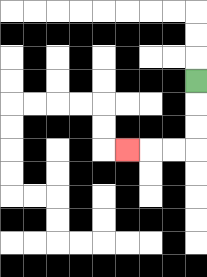{'start': '[8, 3]', 'end': '[5, 6]', 'path_directions': 'D,D,D,L,L,L', 'path_coordinates': '[[8, 3], [8, 4], [8, 5], [8, 6], [7, 6], [6, 6], [5, 6]]'}